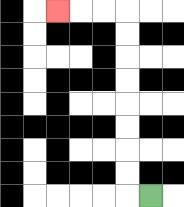{'start': '[6, 8]', 'end': '[2, 0]', 'path_directions': 'L,U,U,U,U,U,U,U,U,L,L,L', 'path_coordinates': '[[6, 8], [5, 8], [5, 7], [5, 6], [5, 5], [5, 4], [5, 3], [5, 2], [5, 1], [5, 0], [4, 0], [3, 0], [2, 0]]'}